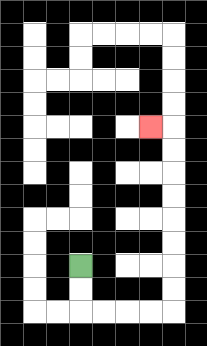{'start': '[3, 11]', 'end': '[6, 5]', 'path_directions': 'D,D,R,R,R,R,U,U,U,U,U,U,U,U,L', 'path_coordinates': '[[3, 11], [3, 12], [3, 13], [4, 13], [5, 13], [6, 13], [7, 13], [7, 12], [7, 11], [7, 10], [7, 9], [7, 8], [7, 7], [7, 6], [7, 5], [6, 5]]'}